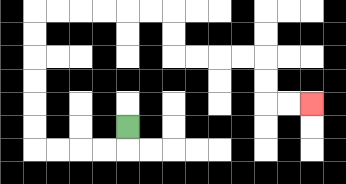{'start': '[5, 5]', 'end': '[13, 4]', 'path_directions': 'D,L,L,L,L,U,U,U,U,U,U,R,R,R,R,R,R,D,D,R,R,R,R,D,D,R,R', 'path_coordinates': '[[5, 5], [5, 6], [4, 6], [3, 6], [2, 6], [1, 6], [1, 5], [1, 4], [1, 3], [1, 2], [1, 1], [1, 0], [2, 0], [3, 0], [4, 0], [5, 0], [6, 0], [7, 0], [7, 1], [7, 2], [8, 2], [9, 2], [10, 2], [11, 2], [11, 3], [11, 4], [12, 4], [13, 4]]'}